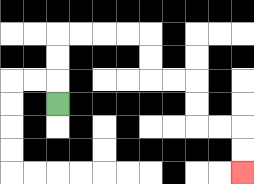{'start': '[2, 4]', 'end': '[10, 7]', 'path_directions': 'U,U,U,R,R,R,R,D,D,R,R,D,D,R,R,D,D', 'path_coordinates': '[[2, 4], [2, 3], [2, 2], [2, 1], [3, 1], [4, 1], [5, 1], [6, 1], [6, 2], [6, 3], [7, 3], [8, 3], [8, 4], [8, 5], [9, 5], [10, 5], [10, 6], [10, 7]]'}